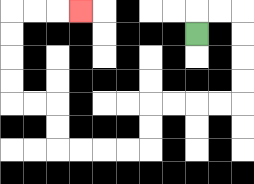{'start': '[8, 1]', 'end': '[3, 0]', 'path_directions': 'U,R,R,D,D,D,D,L,L,L,L,D,D,L,L,L,L,U,U,L,L,U,U,U,U,R,R,R', 'path_coordinates': '[[8, 1], [8, 0], [9, 0], [10, 0], [10, 1], [10, 2], [10, 3], [10, 4], [9, 4], [8, 4], [7, 4], [6, 4], [6, 5], [6, 6], [5, 6], [4, 6], [3, 6], [2, 6], [2, 5], [2, 4], [1, 4], [0, 4], [0, 3], [0, 2], [0, 1], [0, 0], [1, 0], [2, 0], [3, 0]]'}